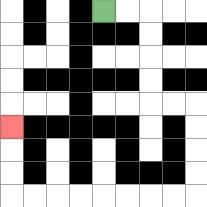{'start': '[4, 0]', 'end': '[0, 5]', 'path_directions': 'R,R,D,D,D,D,R,R,D,D,D,D,L,L,L,L,L,L,L,L,U,U,U', 'path_coordinates': '[[4, 0], [5, 0], [6, 0], [6, 1], [6, 2], [6, 3], [6, 4], [7, 4], [8, 4], [8, 5], [8, 6], [8, 7], [8, 8], [7, 8], [6, 8], [5, 8], [4, 8], [3, 8], [2, 8], [1, 8], [0, 8], [0, 7], [0, 6], [0, 5]]'}